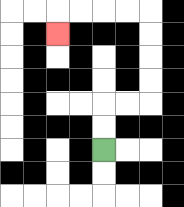{'start': '[4, 6]', 'end': '[2, 1]', 'path_directions': 'U,U,R,R,U,U,U,U,L,L,L,L,D', 'path_coordinates': '[[4, 6], [4, 5], [4, 4], [5, 4], [6, 4], [6, 3], [6, 2], [6, 1], [6, 0], [5, 0], [4, 0], [3, 0], [2, 0], [2, 1]]'}